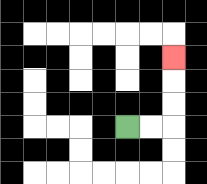{'start': '[5, 5]', 'end': '[7, 2]', 'path_directions': 'R,R,U,U,U', 'path_coordinates': '[[5, 5], [6, 5], [7, 5], [7, 4], [7, 3], [7, 2]]'}